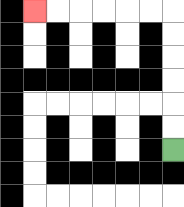{'start': '[7, 6]', 'end': '[1, 0]', 'path_directions': 'U,U,U,U,U,U,L,L,L,L,L,L', 'path_coordinates': '[[7, 6], [7, 5], [7, 4], [7, 3], [7, 2], [7, 1], [7, 0], [6, 0], [5, 0], [4, 0], [3, 0], [2, 0], [1, 0]]'}